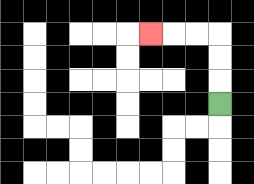{'start': '[9, 4]', 'end': '[6, 1]', 'path_directions': 'U,U,U,L,L,L', 'path_coordinates': '[[9, 4], [9, 3], [9, 2], [9, 1], [8, 1], [7, 1], [6, 1]]'}